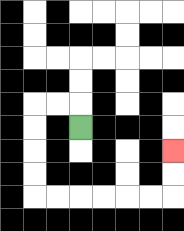{'start': '[3, 5]', 'end': '[7, 6]', 'path_directions': 'U,L,L,D,D,D,D,R,R,R,R,R,R,U,U', 'path_coordinates': '[[3, 5], [3, 4], [2, 4], [1, 4], [1, 5], [1, 6], [1, 7], [1, 8], [2, 8], [3, 8], [4, 8], [5, 8], [6, 8], [7, 8], [7, 7], [7, 6]]'}